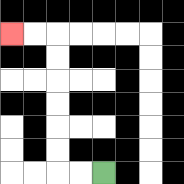{'start': '[4, 7]', 'end': '[0, 1]', 'path_directions': 'L,L,U,U,U,U,U,U,L,L', 'path_coordinates': '[[4, 7], [3, 7], [2, 7], [2, 6], [2, 5], [2, 4], [2, 3], [2, 2], [2, 1], [1, 1], [0, 1]]'}